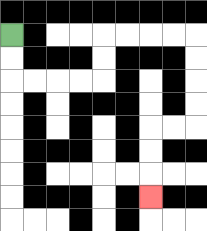{'start': '[0, 1]', 'end': '[6, 8]', 'path_directions': 'D,D,R,R,R,R,U,U,R,R,R,R,D,D,D,D,L,L,D,D,D', 'path_coordinates': '[[0, 1], [0, 2], [0, 3], [1, 3], [2, 3], [3, 3], [4, 3], [4, 2], [4, 1], [5, 1], [6, 1], [7, 1], [8, 1], [8, 2], [8, 3], [8, 4], [8, 5], [7, 5], [6, 5], [6, 6], [6, 7], [6, 8]]'}